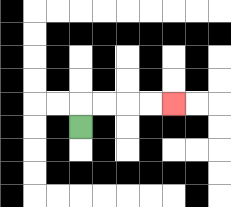{'start': '[3, 5]', 'end': '[7, 4]', 'path_directions': 'U,R,R,R,R', 'path_coordinates': '[[3, 5], [3, 4], [4, 4], [5, 4], [6, 4], [7, 4]]'}